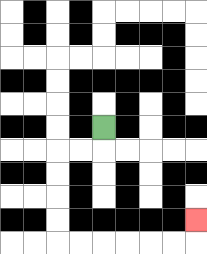{'start': '[4, 5]', 'end': '[8, 9]', 'path_directions': 'D,L,L,D,D,D,D,R,R,R,R,R,R,U', 'path_coordinates': '[[4, 5], [4, 6], [3, 6], [2, 6], [2, 7], [2, 8], [2, 9], [2, 10], [3, 10], [4, 10], [5, 10], [6, 10], [7, 10], [8, 10], [8, 9]]'}